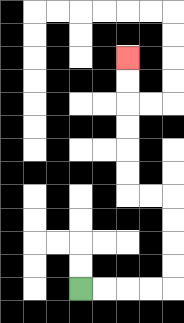{'start': '[3, 12]', 'end': '[5, 2]', 'path_directions': 'R,R,R,R,U,U,U,U,L,L,U,U,U,U,U,U', 'path_coordinates': '[[3, 12], [4, 12], [5, 12], [6, 12], [7, 12], [7, 11], [7, 10], [7, 9], [7, 8], [6, 8], [5, 8], [5, 7], [5, 6], [5, 5], [5, 4], [5, 3], [5, 2]]'}